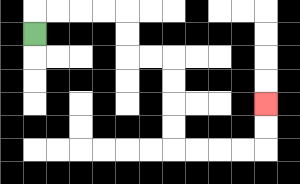{'start': '[1, 1]', 'end': '[11, 4]', 'path_directions': 'U,R,R,R,R,D,D,R,R,D,D,D,D,R,R,R,R,U,U', 'path_coordinates': '[[1, 1], [1, 0], [2, 0], [3, 0], [4, 0], [5, 0], [5, 1], [5, 2], [6, 2], [7, 2], [7, 3], [7, 4], [7, 5], [7, 6], [8, 6], [9, 6], [10, 6], [11, 6], [11, 5], [11, 4]]'}